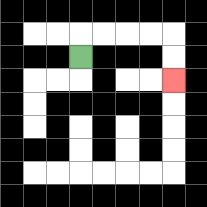{'start': '[3, 2]', 'end': '[7, 3]', 'path_directions': 'U,R,R,R,R,D,D', 'path_coordinates': '[[3, 2], [3, 1], [4, 1], [5, 1], [6, 1], [7, 1], [7, 2], [7, 3]]'}